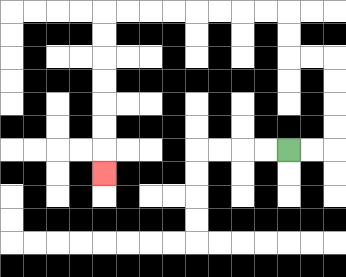{'start': '[12, 6]', 'end': '[4, 7]', 'path_directions': 'R,R,U,U,U,U,L,L,U,U,L,L,L,L,L,L,L,L,D,D,D,D,D,D,D', 'path_coordinates': '[[12, 6], [13, 6], [14, 6], [14, 5], [14, 4], [14, 3], [14, 2], [13, 2], [12, 2], [12, 1], [12, 0], [11, 0], [10, 0], [9, 0], [8, 0], [7, 0], [6, 0], [5, 0], [4, 0], [4, 1], [4, 2], [4, 3], [4, 4], [4, 5], [4, 6], [4, 7]]'}